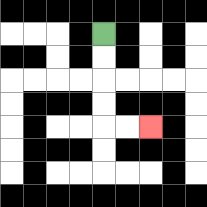{'start': '[4, 1]', 'end': '[6, 5]', 'path_directions': 'D,D,D,D,R,R', 'path_coordinates': '[[4, 1], [4, 2], [4, 3], [4, 4], [4, 5], [5, 5], [6, 5]]'}